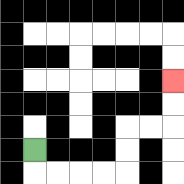{'start': '[1, 6]', 'end': '[7, 3]', 'path_directions': 'D,R,R,R,R,U,U,R,R,U,U', 'path_coordinates': '[[1, 6], [1, 7], [2, 7], [3, 7], [4, 7], [5, 7], [5, 6], [5, 5], [6, 5], [7, 5], [7, 4], [7, 3]]'}